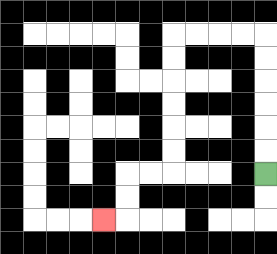{'start': '[11, 7]', 'end': '[4, 9]', 'path_directions': 'U,U,U,U,U,U,L,L,L,L,D,D,D,D,D,D,L,L,D,D,L', 'path_coordinates': '[[11, 7], [11, 6], [11, 5], [11, 4], [11, 3], [11, 2], [11, 1], [10, 1], [9, 1], [8, 1], [7, 1], [7, 2], [7, 3], [7, 4], [7, 5], [7, 6], [7, 7], [6, 7], [5, 7], [5, 8], [5, 9], [4, 9]]'}